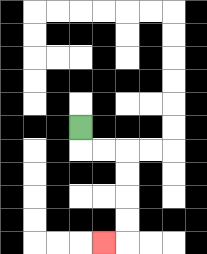{'start': '[3, 5]', 'end': '[4, 10]', 'path_directions': 'D,R,R,D,D,D,D,L', 'path_coordinates': '[[3, 5], [3, 6], [4, 6], [5, 6], [5, 7], [5, 8], [5, 9], [5, 10], [4, 10]]'}